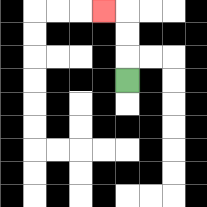{'start': '[5, 3]', 'end': '[4, 0]', 'path_directions': 'U,U,U,L', 'path_coordinates': '[[5, 3], [5, 2], [5, 1], [5, 0], [4, 0]]'}